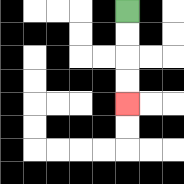{'start': '[5, 0]', 'end': '[5, 4]', 'path_directions': 'D,D,D,D', 'path_coordinates': '[[5, 0], [5, 1], [5, 2], [5, 3], [5, 4]]'}